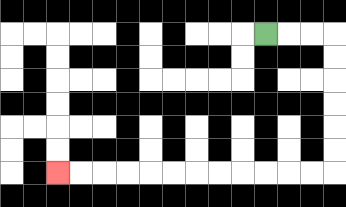{'start': '[11, 1]', 'end': '[2, 7]', 'path_directions': 'R,R,R,D,D,D,D,D,D,L,L,L,L,L,L,L,L,L,L,L,L', 'path_coordinates': '[[11, 1], [12, 1], [13, 1], [14, 1], [14, 2], [14, 3], [14, 4], [14, 5], [14, 6], [14, 7], [13, 7], [12, 7], [11, 7], [10, 7], [9, 7], [8, 7], [7, 7], [6, 7], [5, 7], [4, 7], [3, 7], [2, 7]]'}